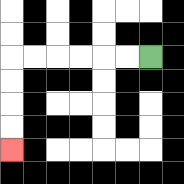{'start': '[6, 2]', 'end': '[0, 6]', 'path_directions': 'L,L,L,L,L,L,D,D,D,D', 'path_coordinates': '[[6, 2], [5, 2], [4, 2], [3, 2], [2, 2], [1, 2], [0, 2], [0, 3], [0, 4], [0, 5], [0, 6]]'}